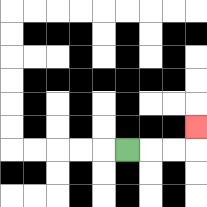{'start': '[5, 6]', 'end': '[8, 5]', 'path_directions': 'R,R,R,U', 'path_coordinates': '[[5, 6], [6, 6], [7, 6], [8, 6], [8, 5]]'}